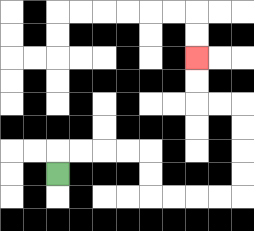{'start': '[2, 7]', 'end': '[8, 2]', 'path_directions': 'U,R,R,R,R,D,D,R,R,R,R,U,U,U,U,L,L,U,U', 'path_coordinates': '[[2, 7], [2, 6], [3, 6], [4, 6], [5, 6], [6, 6], [6, 7], [6, 8], [7, 8], [8, 8], [9, 8], [10, 8], [10, 7], [10, 6], [10, 5], [10, 4], [9, 4], [8, 4], [8, 3], [8, 2]]'}